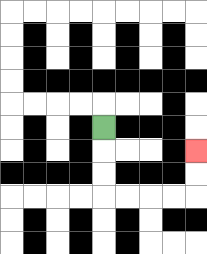{'start': '[4, 5]', 'end': '[8, 6]', 'path_directions': 'D,D,D,R,R,R,R,U,U', 'path_coordinates': '[[4, 5], [4, 6], [4, 7], [4, 8], [5, 8], [6, 8], [7, 8], [8, 8], [8, 7], [8, 6]]'}